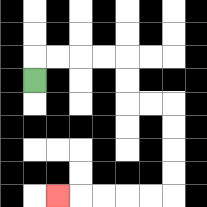{'start': '[1, 3]', 'end': '[2, 8]', 'path_directions': 'U,R,R,R,R,D,D,R,R,D,D,D,D,L,L,L,L,L', 'path_coordinates': '[[1, 3], [1, 2], [2, 2], [3, 2], [4, 2], [5, 2], [5, 3], [5, 4], [6, 4], [7, 4], [7, 5], [7, 6], [7, 7], [7, 8], [6, 8], [5, 8], [4, 8], [3, 8], [2, 8]]'}